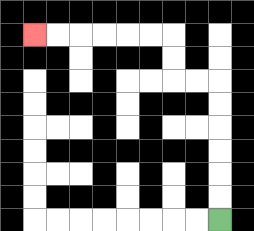{'start': '[9, 9]', 'end': '[1, 1]', 'path_directions': 'U,U,U,U,U,U,L,L,U,U,L,L,L,L,L,L', 'path_coordinates': '[[9, 9], [9, 8], [9, 7], [9, 6], [9, 5], [9, 4], [9, 3], [8, 3], [7, 3], [7, 2], [7, 1], [6, 1], [5, 1], [4, 1], [3, 1], [2, 1], [1, 1]]'}